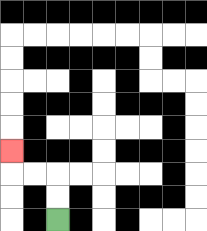{'start': '[2, 9]', 'end': '[0, 6]', 'path_directions': 'U,U,L,L,U', 'path_coordinates': '[[2, 9], [2, 8], [2, 7], [1, 7], [0, 7], [0, 6]]'}